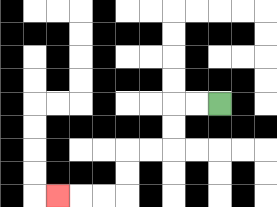{'start': '[9, 4]', 'end': '[2, 8]', 'path_directions': 'L,L,D,D,L,L,D,D,L,L,L', 'path_coordinates': '[[9, 4], [8, 4], [7, 4], [7, 5], [7, 6], [6, 6], [5, 6], [5, 7], [5, 8], [4, 8], [3, 8], [2, 8]]'}